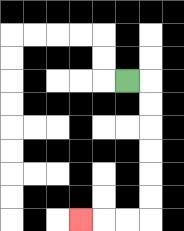{'start': '[5, 3]', 'end': '[3, 9]', 'path_directions': 'R,D,D,D,D,D,D,L,L,L', 'path_coordinates': '[[5, 3], [6, 3], [6, 4], [6, 5], [6, 6], [6, 7], [6, 8], [6, 9], [5, 9], [4, 9], [3, 9]]'}